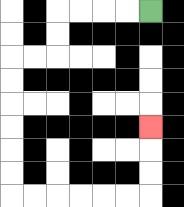{'start': '[6, 0]', 'end': '[6, 5]', 'path_directions': 'L,L,L,L,D,D,L,L,D,D,D,D,D,D,R,R,R,R,R,R,U,U,U', 'path_coordinates': '[[6, 0], [5, 0], [4, 0], [3, 0], [2, 0], [2, 1], [2, 2], [1, 2], [0, 2], [0, 3], [0, 4], [0, 5], [0, 6], [0, 7], [0, 8], [1, 8], [2, 8], [3, 8], [4, 8], [5, 8], [6, 8], [6, 7], [6, 6], [6, 5]]'}